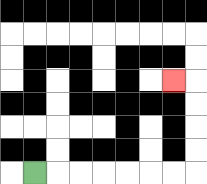{'start': '[1, 7]', 'end': '[7, 3]', 'path_directions': 'R,R,R,R,R,R,R,U,U,U,U,L', 'path_coordinates': '[[1, 7], [2, 7], [3, 7], [4, 7], [5, 7], [6, 7], [7, 7], [8, 7], [8, 6], [8, 5], [8, 4], [8, 3], [7, 3]]'}